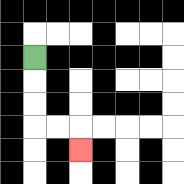{'start': '[1, 2]', 'end': '[3, 6]', 'path_directions': 'D,D,D,R,R,D', 'path_coordinates': '[[1, 2], [1, 3], [1, 4], [1, 5], [2, 5], [3, 5], [3, 6]]'}